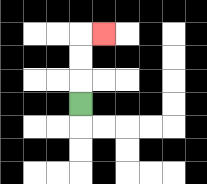{'start': '[3, 4]', 'end': '[4, 1]', 'path_directions': 'U,U,U,R', 'path_coordinates': '[[3, 4], [3, 3], [3, 2], [3, 1], [4, 1]]'}